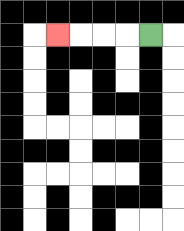{'start': '[6, 1]', 'end': '[2, 1]', 'path_directions': 'L,L,L,L', 'path_coordinates': '[[6, 1], [5, 1], [4, 1], [3, 1], [2, 1]]'}